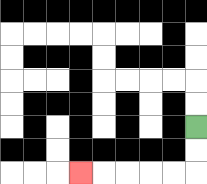{'start': '[8, 5]', 'end': '[3, 7]', 'path_directions': 'D,D,L,L,L,L,L', 'path_coordinates': '[[8, 5], [8, 6], [8, 7], [7, 7], [6, 7], [5, 7], [4, 7], [3, 7]]'}